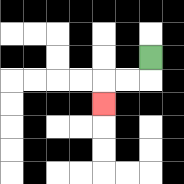{'start': '[6, 2]', 'end': '[4, 4]', 'path_directions': 'D,L,L,D', 'path_coordinates': '[[6, 2], [6, 3], [5, 3], [4, 3], [4, 4]]'}